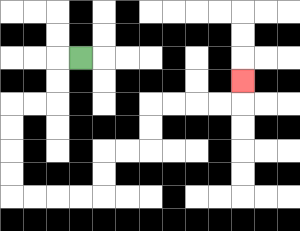{'start': '[3, 2]', 'end': '[10, 3]', 'path_directions': 'L,D,D,L,L,D,D,D,D,R,R,R,R,U,U,R,R,U,U,R,R,R,R,U', 'path_coordinates': '[[3, 2], [2, 2], [2, 3], [2, 4], [1, 4], [0, 4], [0, 5], [0, 6], [0, 7], [0, 8], [1, 8], [2, 8], [3, 8], [4, 8], [4, 7], [4, 6], [5, 6], [6, 6], [6, 5], [6, 4], [7, 4], [8, 4], [9, 4], [10, 4], [10, 3]]'}